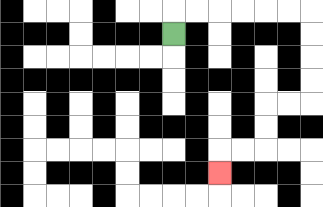{'start': '[7, 1]', 'end': '[9, 7]', 'path_directions': 'U,R,R,R,R,R,R,D,D,D,D,L,L,D,D,L,L,D', 'path_coordinates': '[[7, 1], [7, 0], [8, 0], [9, 0], [10, 0], [11, 0], [12, 0], [13, 0], [13, 1], [13, 2], [13, 3], [13, 4], [12, 4], [11, 4], [11, 5], [11, 6], [10, 6], [9, 6], [9, 7]]'}